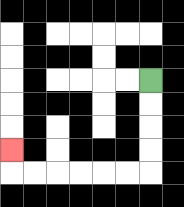{'start': '[6, 3]', 'end': '[0, 6]', 'path_directions': 'D,D,D,D,L,L,L,L,L,L,U', 'path_coordinates': '[[6, 3], [6, 4], [6, 5], [6, 6], [6, 7], [5, 7], [4, 7], [3, 7], [2, 7], [1, 7], [0, 7], [0, 6]]'}